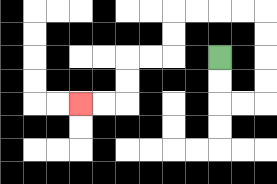{'start': '[9, 2]', 'end': '[3, 4]', 'path_directions': 'D,D,R,R,U,U,U,U,L,L,L,L,D,D,L,L,D,D,L,L', 'path_coordinates': '[[9, 2], [9, 3], [9, 4], [10, 4], [11, 4], [11, 3], [11, 2], [11, 1], [11, 0], [10, 0], [9, 0], [8, 0], [7, 0], [7, 1], [7, 2], [6, 2], [5, 2], [5, 3], [5, 4], [4, 4], [3, 4]]'}